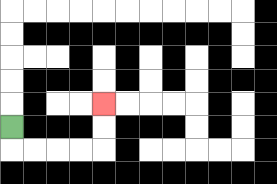{'start': '[0, 5]', 'end': '[4, 4]', 'path_directions': 'D,R,R,R,R,U,U', 'path_coordinates': '[[0, 5], [0, 6], [1, 6], [2, 6], [3, 6], [4, 6], [4, 5], [4, 4]]'}